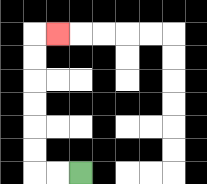{'start': '[3, 7]', 'end': '[2, 1]', 'path_directions': 'L,L,U,U,U,U,U,U,R', 'path_coordinates': '[[3, 7], [2, 7], [1, 7], [1, 6], [1, 5], [1, 4], [1, 3], [1, 2], [1, 1], [2, 1]]'}